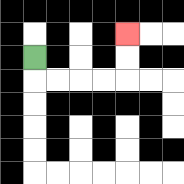{'start': '[1, 2]', 'end': '[5, 1]', 'path_directions': 'D,R,R,R,R,U,U', 'path_coordinates': '[[1, 2], [1, 3], [2, 3], [3, 3], [4, 3], [5, 3], [5, 2], [5, 1]]'}